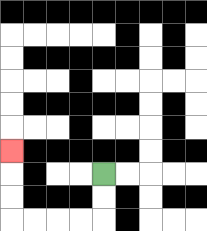{'start': '[4, 7]', 'end': '[0, 6]', 'path_directions': 'D,D,L,L,L,L,U,U,U', 'path_coordinates': '[[4, 7], [4, 8], [4, 9], [3, 9], [2, 9], [1, 9], [0, 9], [0, 8], [0, 7], [0, 6]]'}